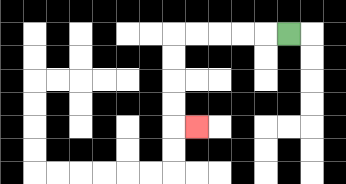{'start': '[12, 1]', 'end': '[8, 5]', 'path_directions': 'L,L,L,L,L,D,D,D,D,R', 'path_coordinates': '[[12, 1], [11, 1], [10, 1], [9, 1], [8, 1], [7, 1], [7, 2], [7, 3], [7, 4], [7, 5], [8, 5]]'}